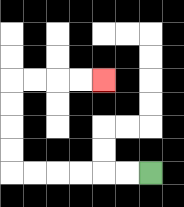{'start': '[6, 7]', 'end': '[4, 3]', 'path_directions': 'L,L,L,L,L,L,U,U,U,U,R,R,R,R', 'path_coordinates': '[[6, 7], [5, 7], [4, 7], [3, 7], [2, 7], [1, 7], [0, 7], [0, 6], [0, 5], [0, 4], [0, 3], [1, 3], [2, 3], [3, 3], [4, 3]]'}